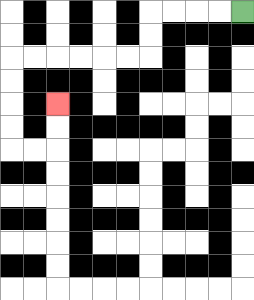{'start': '[10, 0]', 'end': '[2, 4]', 'path_directions': 'L,L,L,L,D,D,L,L,L,L,L,L,D,D,D,D,R,R,U,U', 'path_coordinates': '[[10, 0], [9, 0], [8, 0], [7, 0], [6, 0], [6, 1], [6, 2], [5, 2], [4, 2], [3, 2], [2, 2], [1, 2], [0, 2], [0, 3], [0, 4], [0, 5], [0, 6], [1, 6], [2, 6], [2, 5], [2, 4]]'}